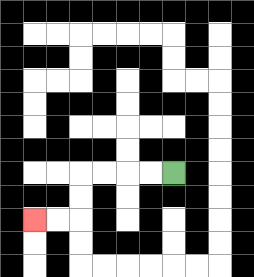{'start': '[7, 7]', 'end': '[1, 9]', 'path_directions': 'L,L,L,L,D,D,L,L', 'path_coordinates': '[[7, 7], [6, 7], [5, 7], [4, 7], [3, 7], [3, 8], [3, 9], [2, 9], [1, 9]]'}